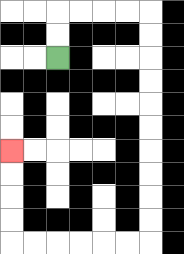{'start': '[2, 2]', 'end': '[0, 6]', 'path_directions': 'U,U,R,R,R,R,D,D,D,D,D,D,D,D,D,D,L,L,L,L,L,L,U,U,U,U', 'path_coordinates': '[[2, 2], [2, 1], [2, 0], [3, 0], [4, 0], [5, 0], [6, 0], [6, 1], [6, 2], [6, 3], [6, 4], [6, 5], [6, 6], [6, 7], [6, 8], [6, 9], [6, 10], [5, 10], [4, 10], [3, 10], [2, 10], [1, 10], [0, 10], [0, 9], [0, 8], [0, 7], [0, 6]]'}